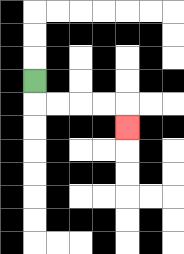{'start': '[1, 3]', 'end': '[5, 5]', 'path_directions': 'D,R,R,R,R,D', 'path_coordinates': '[[1, 3], [1, 4], [2, 4], [3, 4], [4, 4], [5, 4], [5, 5]]'}